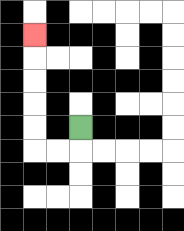{'start': '[3, 5]', 'end': '[1, 1]', 'path_directions': 'D,L,L,U,U,U,U,U', 'path_coordinates': '[[3, 5], [3, 6], [2, 6], [1, 6], [1, 5], [1, 4], [1, 3], [1, 2], [1, 1]]'}